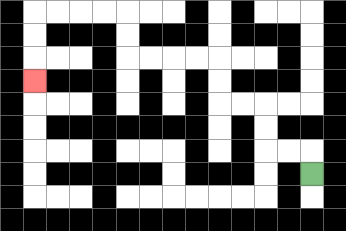{'start': '[13, 7]', 'end': '[1, 3]', 'path_directions': 'U,L,L,U,U,L,L,U,U,L,L,L,L,U,U,L,L,L,L,D,D,D', 'path_coordinates': '[[13, 7], [13, 6], [12, 6], [11, 6], [11, 5], [11, 4], [10, 4], [9, 4], [9, 3], [9, 2], [8, 2], [7, 2], [6, 2], [5, 2], [5, 1], [5, 0], [4, 0], [3, 0], [2, 0], [1, 0], [1, 1], [1, 2], [1, 3]]'}